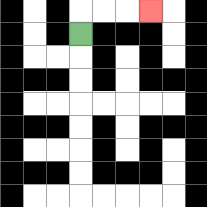{'start': '[3, 1]', 'end': '[6, 0]', 'path_directions': 'U,R,R,R', 'path_coordinates': '[[3, 1], [3, 0], [4, 0], [5, 0], [6, 0]]'}